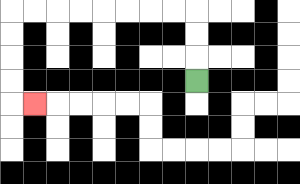{'start': '[8, 3]', 'end': '[1, 4]', 'path_directions': 'U,U,U,L,L,L,L,L,L,L,L,D,D,D,D,R', 'path_coordinates': '[[8, 3], [8, 2], [8, 1], [8, 0], [7, 0], [6, 0], [5, 0], [4, 0], [3, 0], [2, 0], [1, 0], [0, 0], [0, 1], [0, 2], [0, 3], [0, 4], [1, 4]]'}